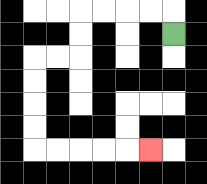{'start': '[7, 1]', 'end': '[6, 6]', 'path_directions': 'U,L,L,L,L,D,D,L,L,D,D,D,D,R,R,R,R,R', 'path_coordinates': '[[7, 1], [7, 0], [6, 0], [5, 0], [4, 0], [3, 0], [3, 1], [3, 2], [2, 2], [1, 2], [1, 3], [1, 4], [1, 5], [1, 6], [2, 6], [3, 6], [4, 6], [5, 6], [6, 6]]'}